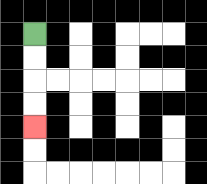{'start': '[1, 1]', 'end': '[1, 5]', 'path_directions': 'D,D,D,D', 'path_coordinates': '[[1, 1], [1, 2], [1, 3], [1, 4], [1, 5]]'}